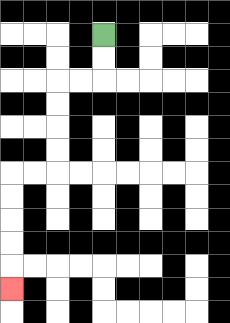{'start': '[4, 1]', 'end': '[0, 12]', 'path_directions': 'D,D,L,L,D,D,D,D,L,L,D,D,D,D,D', 'path_coordinates': '[[4, 1], [4, 2], [4, 3], [3, 3], [2, 3], [2, 4], [2, 5], [2, 6], [2, 7], [1, 7], [0, 7], [0, 8], [0, 9], [0, 10], [0, 11], [0, 12]]'}